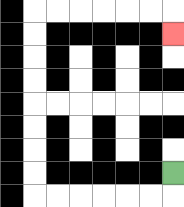{'start': '[7, 7]', 'end': '[7, 1]', 'path_directions': 'D,L,L,L,L,L,L,U,U,U,U,U,U,U,U,R,R,R,R,R,R,D', 'path_coordinates': '[[7, 7], [7, 8], [6, 8], [5, 8], [4, 8], [3, 8], [2, 8], [1, 8], [1, 7], [1, 6], [1, 5], [1, 4], [1, 3], [1, 2], [1, 1], [1, 0], [2, 0], [3, 0], [4, 0], [5, 0], [6, 0], [7, 0], [7, 1]]'}